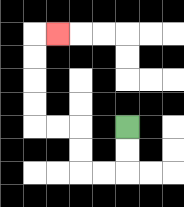{'start': '[5, 5]', 'end': '[2, 1]', 'path_directions': 'D,D,L,L,U,U,L,L,U,U,U,U,R', 'path_coordinates': '[[5, 5], [5, 6], [5, 7], [4, 7], [3, 7], [3, 6], [3, 5], [2, 5], [1, 5], [1, 4], [1, 3], [1, 2], [1, 1], [2, 1]]'}